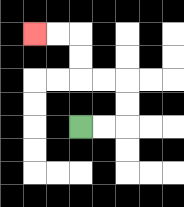{'start': '[3, 5]', 'end': '[1, 1]', 'path_directions': 'R,R,U,U,L,L,U,U,L,L', 'path_coordinates': '[[3, 5], [4, 5], [5, 5], [5, 4], [5, 3], [4, 3], [3, 3], [3, 2], [3, 1], [2, 1], [1, 1]]'}